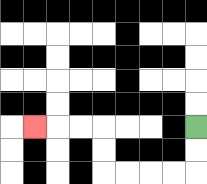{'start': '[8, 5]', 'end': '[1, 5]', 'path_directions': 'D,D,L,L,L,L,U,U,L,L,L', 'path_coordinates': '[[8, 5], [8, 6], [8, 7], [7, 7], [6, 7], [5, 7], [4, 7], [4, 6], [4, 5], [3, 5], [2, 5], [1, 5]]'}